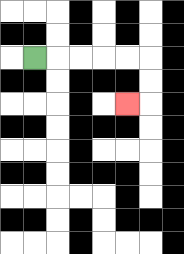{'start': '[1, 2]', 'end': '[5, 4]', 'path_directions': 'R,R,R,R,R,D,D,L', 'path_coordinates': '[[1, 2], [2, 2], [3, 2], [4, 2], [5, 2], [6, 2], [6, 3], [6, 4], [5, 4]]'}